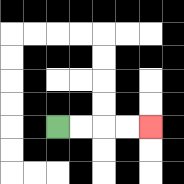{'start': '[2, 5]', 'end': '[6, 5]', 'path_directions': 'R,R,R,R', 'path_coordinates': '[[2, 5], [3, 5], [4, 5], [5, 5], [6, 5]]'}